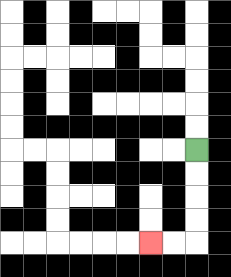{'start': '[8, 6]', 'end': '[6, 10]', 'path_directions': 'D,D,D,D,L,L', 'path_coordinates': '[[8, 6], [8, 7], [8, 8], [8, 9], [8, 10], [7, 10], [6, 10]]'}